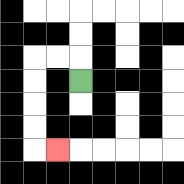{'start': '[3, 3]', 'end': '[2, 6]', 'path_directions': 'U,L,L,D,D,D,D,R', 'path_coordinates': '[[3, 3], [3, 2], [2, 2], [1, 2], [1, 3], [1, 4], [1, 5], [1, 6], [2, 6]]'}